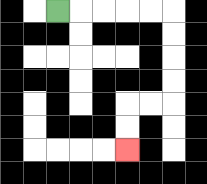{'start': '[2, 0]', 'end': '[5, 6]', 'path_directions': 'R,R,R,R,R,D,D,D,D,L,L,D,D', 'path_coordinates': '[[2, 0], [3, 0], [4, 0], [5, 0], [6, 0], [7, 0], [7, 1], [7, 2], [7, 3], [7, 4], [6, 4], [5, 4], [5, 5], [5, 6]]'}